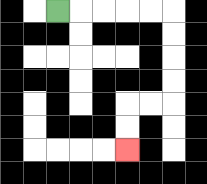{'start': '[2, 0]', 'end': '[5, 6]', 'path_directions': 'R,R,R,R,R,D,D,D,D,L,L,D,D', 'path_coordinates': '[[2, 0], [3, 0], [4, 0], [5, 0], [6, 0], [7, 0], [7, 1], [7, 2], [7, 3], [7, 4], [6, 4], [5, 4], [5, 5], [5, 6]]'}